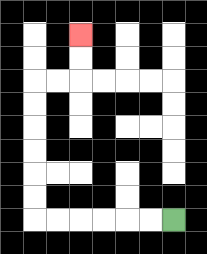{'start': '[7, 9]', 'end': '[3, 1]', 'path_directions': 'L,L,L,L,L,L,U,U,U,U,U,U,R,R,U,U', 'path_coordinates': '[[7, 9], [6, 9], [5, 9], [4, 9], [3, 9], [2, 9], [1, 9], [1, 8], [1, 7], [1, 6], [1, 5], [1, 4], [1, 3], [2, 3], [3, 3], [3, 2], [3, 1]]'}